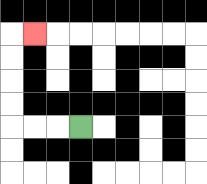{'start': '[3, 5]', 'end': '[1, 1]', 'path_directions': 'L,L,L,U,U,U,U,R', 'path_coordinates': '[[3, 5], [2, 5], [1, 5], [0, 5], [0, 4], [0, 3], [0, 2], [0, 1], [1, 1]]'}